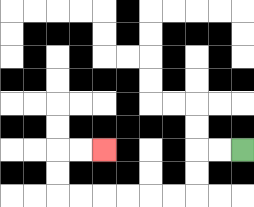{'start': '[10, 6]', 'end': '[4, 6]', 'path_directions': 'L,L,D,D,L,L,L,L,L,L,U,U,R,R', 'path_coordinates': '[[10, 6], [9, 6], [8, 6], [8, 7], [8, 8], [7, 8], [6, 8], [5, 8], [4, 8], [3, 8], [2, 8], [2, 7], [2, 6], [3, 6], [4, 6]]'}